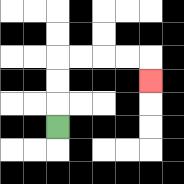{'start': '[2, 5]', 'end': '[6, 3]', 'path_directions': 'U,U,U,R,R,R,R,D', 'path_coordinates': '[[2, 5], [2, 4], [2, 3], [2, 2], [3, 2], [4, 2], [5, 2], [6, 2], [6, 3]]'}